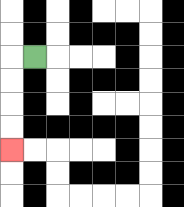{'start': '[1, 2]', 'end': '[0, 6]', 'path_directions': 'L,D,D,D,D', 'path_coordinates': '[[1, 2], [0, 2], [0, 3], [0, 4], [0, 5], [0, 6]]'}